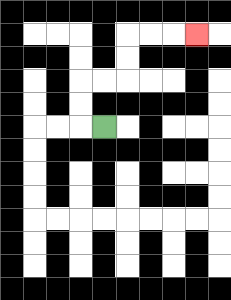{'start': '[4, 5]', 'end': '[8, 1]', 'path_directions': 'L,U,U,R,R,U,U,R,R,R', 'path_coordinates': '[[4, 5], [3, 5], [3, 4], [3, 3], [4, 3], [5, 3], [5, 2], [5, 1], [6, 1], [7, 1], [8, 1]]'}